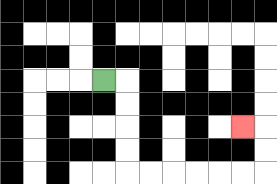{'start': '[4, 3]', 'end': '[10, 5]', 'path_directions': 'R,D,D,D,D,R,R,R,R,R,R,U,U,L', 'path_coordinates': '[[4, 3], [5, 3], [5, 4], [5, 5], [5, 6], [5, 7], [6, 7], [7, 7], [8, 7], [9, 7], [10, 7], [11, 7], [11, 6], [11, 5], [10, 5]]'}